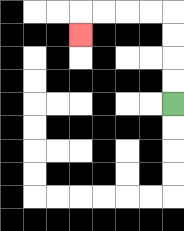{'start': '[7, 4]', 'end': '[3, 1]', 'path_directions': 'U,U,U,U,L,L,L,L,D', 'path_coordinates': '[[7, 4], [7, 3], [7, 2], [7, 1], [7, 0], [6, 0], [5, 0], [4, 0], [3, 0], [3, 1]]'}